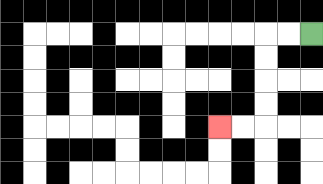{'start': '[13, 1]', 'end': '[9, 5]', 'path_directions': 'L,L,D,D,D,D,L,L', 'path_coordinates': '[[13, 1], [12, 1], [11, 1], [11, 2], [11, 3], [11, 4], [11, 5], [10, 5], [9, 5]]'}